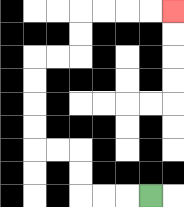{'start': '[6, 8]', 'end': '[7, 0]', 'path_directions': 'L,L,L,U,U,L,L,U,U,U,U,R,R,U,U,R,R,R,R', 'path_coordinates': '[[6, 8], [5, 8], [4, 8], [3, 8], [3, 7], [3, 6], [2, 6], [1, 6], [1, 5], [1, 4], [1, 3], [1, 2], [2, 2], [3, 2], [3, 1], [3, 0], [4, 0], [5, 0], [6, 0], [7, 0]]'}